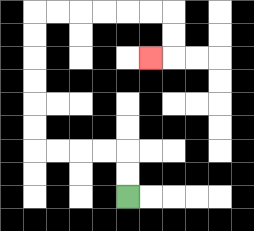{'start': '[5, 8]', 'end': '[6, 2]', 'path_directions': 'U,U,L,L,L,L,U,U,U,U,U,U,R,R,R,R,R,R,D,D,L', 'path_coordinates': '[[5, 8], [5, 7], [5, 6], [4, 6], [3, 6], [2, 6], [1, 6], [1, 5], [1, 4], [1, 3], [1, 2], [1, 1], [1, 0], [2, 0], [3, 0], [4, 0], [5, 0], [6, 0], [7, 0], [7, 1], [7, 2], [6, 2]]'}